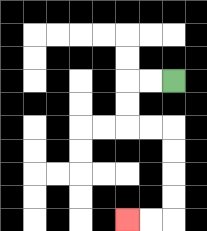{'start': '[7, 3]', 'end': '[5, 9]', 'path_directions': 'L,L,D,D,R,R,D,D,D,D,L,L', 'path_coordinates': '[[7, 3], [6, 3], [5, 3], [5, 4], [5, 5], [6, 5], [7, 5], [7, 6], [7, 7], [7, 8], [7, 9], [6, 9], [5, 9]]'}